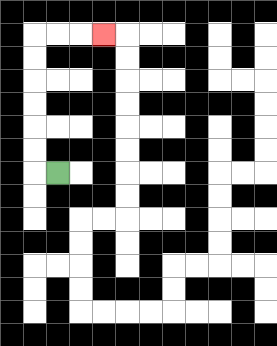{'start': '[2, 7]', 'end': '[4, 1]', 'path_directions': 'L,U,U,U,U,U,U,R,R,R', 'path_coordinates': '[[2, 7], [1, 7], [1, 6], [1, 5], [1, 4], [1, 3], [1, 2], [1, 1], [2, 1], [3, 1], [4, 1]]'}